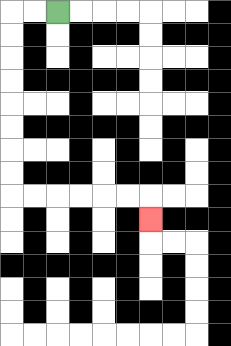{'start': '[2, 0]', 'end': '[6, 9]', 'path_directions': 'L,L,D,D,D,D,D,D,D,D,R,R,R,R,R,R,D', 'path_coordinates': '[[2, 0], [1, 0], [0, 0], [0, 1], [0, 2], [0, 3], [0, 4], [0, 5], [0, 6], [0, 7], [0, 8], [1, 8], [2, 8], [3, 8], [4, 8], [5, 8], [6, 8], [6, 9]]'}